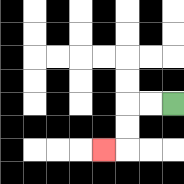{'start': '[7, 4]', 'end': '[4, 6]', 'path_directions': 'L,L,D,D,L', 'path_coordinates': '[[7, 4], [6, 4], [5, 4], [5, 5], [5, 6], [4, 6]]'}